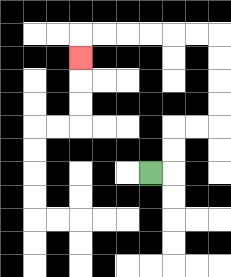{'start': '[6, 7]', 'end': '[3, 2]', 'path_directions': 'R,U,U,R,R,U,U,U,U,L,L,L,L,L,L,D', 'path_coordinates': '[[6, 7], [7, 7], [7, 6], [7, 5], [8, 5], [9, 5], [9, 4], [9, 3], [9, 2], [9, 1], [8, 1], [7, 1], [6, 1], [5, 1], [4, 1], [3, 1], [3, 2]]'}